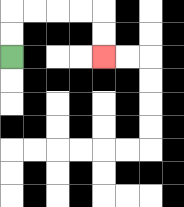{'start': '[0, 2]', 'end': '[4, 2]', 'path_directions': 'U,U,R,R,R,R,D,D', 'path_coordinates': '[[0, 2], [0, 1], [0, 0], [1, 0], [2, 0], [3, 0], [4, 0], [4, 1], [4, 2]]'}